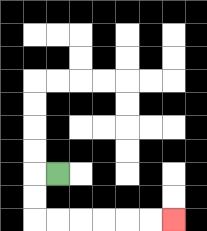{'start': '[2, 7]', 'end': '[7, 9]', 'path_directions': 'L,D,D,R,R,R,R,R,R', 'path_coordinates': '[[2, 7], [1, 7], [1, 8], [1, 9], [2, 9], [3, 9], [4, 9], [5, 9], [6, 9], [7, 9]]'}